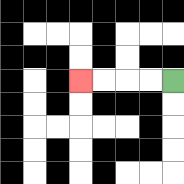{'start': '[7, 3]', 'end': '[3, 3]', 'path_directions': 'L,L,L,L', 'path_coordinates': '[[7, 3], [6, 3], [5, 3], [4, 3], [3, 3]]'}